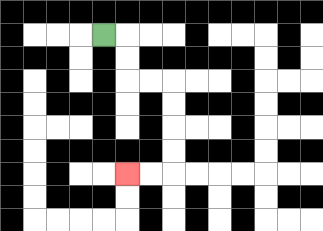{'start': '[4, 1]', 'end': '[5, 7]', 'path_directions': 'R,D,D,R,R,D,D,D,D,L,L', 'path_coordinates': '[[4, 1], [5, 1], [5, 2], [5, 3], [6, 3], [7, 3], [7, 4], [7, 5], [7, 6], [7, 7], [6, 7], [5, 7]]'}